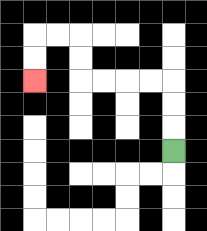{'start': '[7, 6]', 'end': '[1, 3]', 'path_directions': 'U,U,U,L,L,L,L,U,U,L,L,D,D', 'path_coordinates': '[[7, 6], [7, 5], [7, 4], [7, 3], [6, 3], [5, 3], [4, 3], [3, 3], [3, 2], [3, 1], [2, 1], [1, 1], [1, 2], [1, 3]]'}